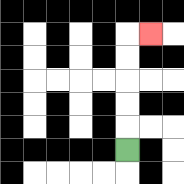{'start': '[5, 6]', 'end': '[6, 1]', 'path_directions': 'U,U,U,U,U,R', 'path_coordinates': '[[5, 6], [5, 5], [5, 4], [5, 3], [5, 2], [5, 1], [6, 1]]'}